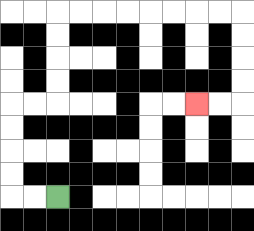{'start': '[2, 8]', 'end': '[8, 4]', 'path_directions': 'L,L,U,U,U,U,R,R,U,U,U,U,R,R,R,R,R,R,R,R,D,D,D,D,L,L', 'path_coordinates': '[[2, 8], [1, 8], [0, 8], [0, 7], [0, 6], [0, 5], [0, 4], [1, 4], [2, 4], [2, 3], [2, 2], [2, 1], [2, 0], [3, 0], [4, 0], [5, 0], [6, 0], [7, 0], [8, 0], [9, 0], [10, 0], [10, 1], [10, 2], [10, 3], [10, 4], [9, 4], [8, 4]]'}